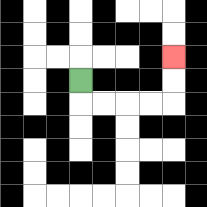{'start': '[3, 3]', 'end': '[7, 2]', 'path_directions': 'D,R,R,R,R,U,U', 'path_coordinates': '[[3, 3], [3, 4], [4, 4], [5, 4], [6, 4], [7, 4], [7, 3], [7, 2]]'}